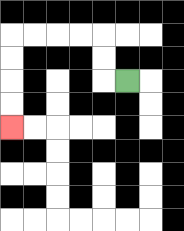{'start': '[5, 3]', 'end': '[0, 5]', 'path_directions': 'L,U,U,L,L,L,L,D,D,D,D', 'path_coordinates': '[[5, 3], [4, 3], [4, 2], [4, 1], [3, 1], [2, 1], [1, 1], [0, 1], [0, 2], [0, 3], [0, 4], [0, 5]]'}